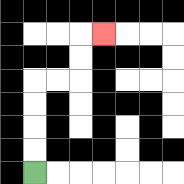{'start': '[1, 7]', 'end': '[4, 1]', 'path_directions': 'U,U,U,U,R,R,U,U,R', 'path_coordinates': '[[1, 7], [1, 6], [1, 5], [1, 4], [1, 3], [2, 3], [3, 3], [3, 2], [3, 1], [4, 1]]'}